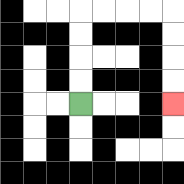{'start': '[3, 4]', 'end': '[7, 4]', 'path_directions': 'U,U,U,U,R,R,R,R,D,D,D,D', 'path_coordinates': '[[3, 4], [3, 3], [3, 2], [3, 1], [3, 0], [4, 0], [5, 0], [6, 0], [7, 0], [7, 1], [7, 2], [7, 3], [7, 4]]'}